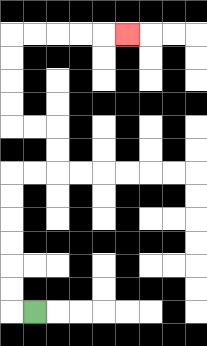{'start': '[1, 13]', 'end': '[5, 1]', 'path_directions': 'L,U,U,U,U,U,U,R,R,U,U,L,L,U,U,U,U,R,R,R,R,R', 'path_coordinates': '[[1, 13], [0, 13], [0, 12], [0, 11], [0, 10], [0, 9], [0, 8], [0, 7], [1, 7], [2, 7], [2, 6], [2, 5], [1, 5], [0, 5], [0, 4], [0, 3], [0, 2], [0, 1], [1, 1], [2, 1], [3, 1], [4, 1], [5, 1]]'}